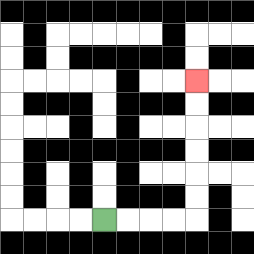{'start': '[4, 9]', 'end': '[8, 3]', 'path_directions': 'R,R,R,R,U,U,U,U,U,U', 'path_coordinates': '[[4, 9], [5, 9], [6, 9], [7, 9], [8, 9], [8, 8], [8, 7], [8, 6], [8, 5], [8, 4], [8, 3]]'}